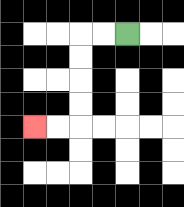{'start': '[5, 1]', 'end': '[1, 5]', 'path_directions': 'L,L,D,D,D,D,L,L', 'path_coordinates': '[[5, 1], [4, 1], [3, 1], [3, 2], [3, 3], [3, 4], [3, 5], [2, 5], [1, 5]]'}